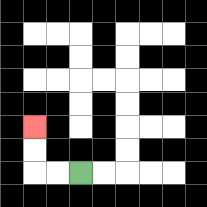{'start': '[3, 7]', 'end': '[1, 5]', 'path_directions': 'L,L,U,U', 'path_coordinates': '[[3, 7], [2, 7], [1, 7], [1, 6], [1, 5]]'}